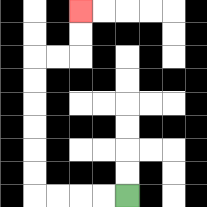{'start': '[5, 8]', 'end': '[3, 0]', 'path_directions': 'L,L,L,L,U,U,U,U,U,U,R,R,U,U', 'path_coordinates': '[[5, 8], [4, 8], [3, 8], [2, 8], [1, 8], [1, 7], [1, 6], [1, 5], [1, 4], [1, 3], [1, 2], [2, 2], [3, 2], [3, 1], [3, 0]]'}